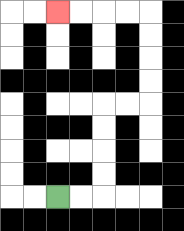{'start': '[2, 8]', 'end': '[2, 0]', 'path_directions': 'R,R,U,U,U,U,R,R,U,U,U,U,L,L,L,L', 'path_coordinates': '[[2, 8], [3, 8], [4, 8], [4, 7], [4, 6], [4, 5], [4, 4], [5, 4], [6, 4], [6, 3], [6, 2], [6, 1], [6, 0], [5, 0], [4, 0], [3, 0], [2, 0]]'}